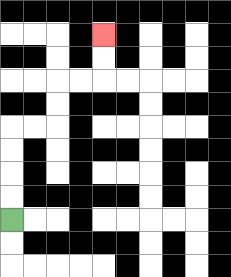{'start': '[0, 9]', 'end': '[4, 1]', 'path_directions': 'U,U,U,U,R,R,U,U,R,R,U,U', 'path_coordinates': '[[0, 9], [0, 8], [0, 7], [0, 6], [0, 5], [1, 5], [2, 5], [2, 4], [2, 3], [3, 3], [4, 3], [4, 2], [4, 1]]'}